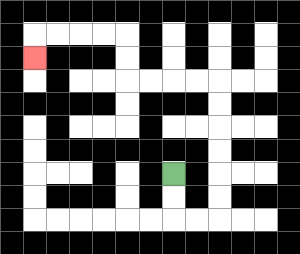{'start': '[7, 7]', 'end': '[1, 2]', 'path_directions': 'D,D,R,R,U,U,U,U,U,U,L,L,L,L,U,U,L,L,L,L,D', 'path_coordinates': '[[7, 7], [7, 8], [7, 9], [8, 9], [9, 9], [9, 8], [9, 7], [9, 6], [9, 5], [9, 4], [9, 3], [8, 3], [7, 3], [6, 3], [5, 3], [5, 2], [5, 1], [4, 1], [3, 1], [2, 1], [1, 1], [1, 2]]'}